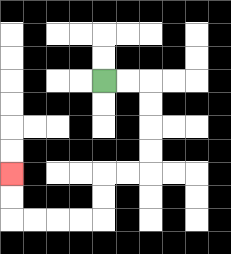{'start': '[4, 3]', 'end': '[0, 7]', 'path_directions': 'R,R,D,D,D,D,L,L,D,D,L,L,L,L,U,U', 'path_coordinates': '[[4, 3], [5, 3], [6, 3], [6, 4], [6, 5], [6, 6], [6, 7], [5, 7], [4, 7], [4, 8], [4, 9], [3, 9], [2, 9], [1, 9], [0, 9], [0, 8], [0, 7]]'}